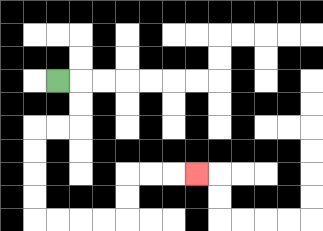{'start': '[2, 3]', 'end': '[8, 7]', 'path_directions': 'R,D,D,L,L,D,D,D,D,R,R,R,R,U,U,R,R,R', 'path_coordinates': '[[2, 3], [3, 3], [3, 4], [3, 5], [2, 5], [1, 5], [1, 6], [1, 7], [1, 8], [1, 9], [2, 9], [3, 9], [4, 9], [5, 9], [5, 8], [5, 7], [6, 7], [7, 7], [8, 7]]'}